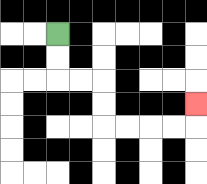{'start': '[2, 1]', 'end': '[8, 4]', 'path_directions': 'D,D,R,R,D,D,R,R,R,R,U', 'path_coordinates': '[[2, 1], [2, 2], [2, 3], [3, 3], [4, 3], [4, 4], [4, 5], [5, 5], [6, 5], [7, 5], [8, 5], [8, 4]]'}